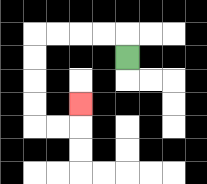{'start': '[5, 2]', 'end': '[3, 4]', 'path_directions': 'U,L,L,L,L,D,D,D,D,R,R,U', 'path_coordinates': '[[5, 2], [5, 1], [4, 1], [3, 1], [2, 1], [1, 1], [1, 2], [1, 3], [1, 4], [1, 5], [2, 5], [3, 5], [3, 4]]'}